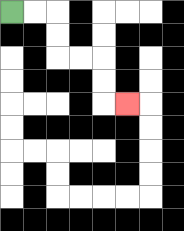{'start': '[0, 0]', 'end': '[5, 4]', 'path_directions': 'R,R,D,D,R,R,D,D,R', 'path_coordinates': '[[0, 0], [1, 0], [2, 0], [2, 1], [2, 2], [3, 2], [4, 2], [4, 3], [4, 4], [5, 4]]'}